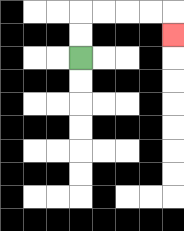{'start': '[3, 2]', 'end': '[7, 1]', 'path_directions': 'U,U,R,R,R,R,D', 'path_coordinates': '[[3, 2], [3, 1], [3, 0], [4, 0], [5, 0], [6, 0], [7, 0], [7, 1]]'}